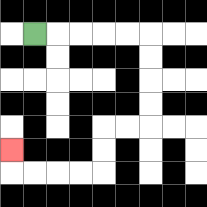{'start': '[1, 1]', 'end': '[0, 6]', 'path_directions': 'R,R,R,R,R,D,D,D,D,L,L,D,D,L,L,L,L,U', 'path_coordinates': '[[1, 1], [2, 1], [3, 1], [4, 1], [5, 1], [6, 1], [6, 2], [6, 3], [6, 4], [6, 5], [5, 5], [4, 5], [4, 6], [4, 7], [3, 7], [2, 7], [1, 7], [0, 7], [0, 6]]'}